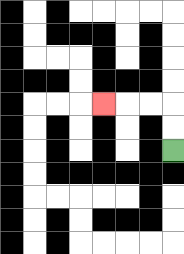{'start': '[7, 6]', 'end': '[4, 4]', 'path_directions': 'U,U,L,L,L', 'path_coordinates': '[[7, 6], [7, 5], [7, 4], [6, 4], [5, 4], [4, 4]]'}